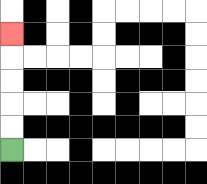{'start': '[0, 6]', 'end': '[0, 1]', 'path_directions': 'U,U,U,U,U', 'path_coordinates': '[[0, 6], [0, 5], [0, 4], [0, 3], [0, 2], [0, 1]]'}